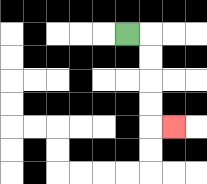{'start': '[5, 1]', 'end': '[7, 5]', 'path_directions': 'R,D,D,D,D,R', 'path_coordinates': '[[5, 1], [6, 1], [6, 2], [6, 3], [6, 4], [6, 5], [7, 5]]'}